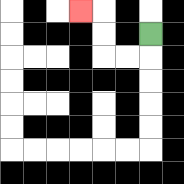{'start': '[6, 1]', 'end': '[3, 0]', 'path_directions': 'D,L,L,U,U,L', 'path_coordinates': '[[6, 1], [6, 2], [5, 2], [4, 2], [4, 1], [4, 0], [3, 0]]'}